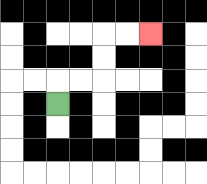{'start': '[2, 4]', 'end': '[6, 1]', 'path_directions': 'U,R,R,U,U,R,R', 'path_coordinates': '[[2, 4], [2, 3], [3, 3], [4, 3], [4, 2], [4, 1], [5, 1], [6, 1]]'}